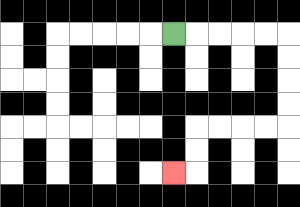{'start': '[7, 1]', 'end': '[7, 7]', 'path_directions': 'R,R,R,R,R,D,D,D,D,L,L,L,L,D,D,L', 'path_coordinates': '[[7, 1], [8, 1], [9, 1], [10, 1], [11, 1], [12, 1], [12, 2], [12, 3], [12, 4], [12, 5], [11, 5], [10, 5], [9, 5], [8, 5], [8, 6], [8, 7], [7, 7]]'}